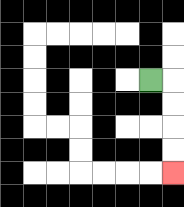{'start': '[6, 3]', 'end': '[7, 7]', 'path_directions': 'R,D,D,D,D', 'path_coordinates': '[[6, 3], [7, 3], [7, 4], [7, 5], [7, 6], [7, 7]]'}